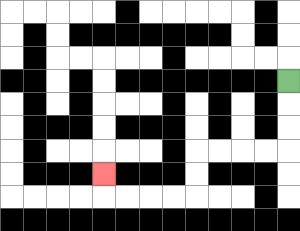{'start': '[12, 3]', 'end': '[4, 7]', 'path_directions': 'D,D,D,L,L,L,L,D,D,L,L,L,L,U', 'path_coordinates': '[[12, 3], [12, 4], [12, 5], [12, 6], [11, 6], [10, 6], [9, 6], [8, 6], [8, 7], [8, 8], [7, 8], [6, 8], [5, 8], [4, 8], [4, 7]]'}